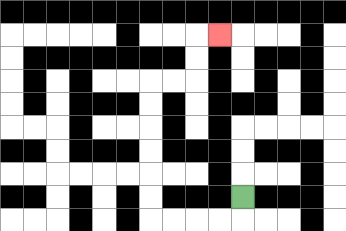{'start': '[10, 8]', 'end': '[9, 1]', 'path_directions': 'D,L,L,L,L,U,U,U,U,U,U,R,R,U,U,R', 'path_coordinates': '[[10, 8], [10, 9], [9, 9], [8, 9], [7, 9], [6, 9], [6, 8], [6, 7], [6, 6], [6, 5], [6, 4], [6, 3], [7, 3], [8, 3], [8, 2], [8, 1], [9, 1]]'}